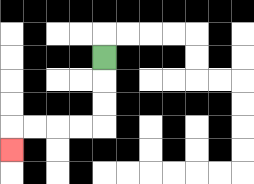{'start': '[4, 2]', 'end': '[0, 6]', 'path_directions': 'D,D,D,L,L,L,L,D', 'path_coordinates': '[[4, 2], [4, 3], [4, 4], [4, 5], [3, 5], [2, 5], [1, 5], [0, 5], [0, 6]]'}